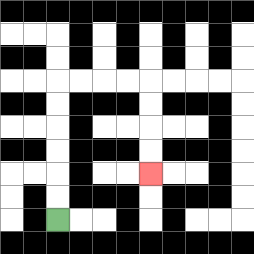{'start': '[2, 9]', 'end': '[6, 7]', 'path_directions': 'U,U,U,U,U,U,R,R,R,R,D,D,D,D', 'path_coordinates': '[[2, 9], [2, 8], [2, 7], [2, 6], [2, 5], [2, 4], [2, 3], [3, 3], [4, 3], [5, 3], [6, 3], [6, 4], [6, 5], [6, 6], [6, 7]]'}